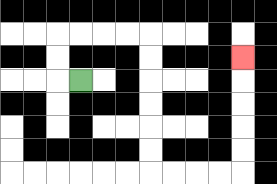{'start': '[3, 3]', 'end': '[10, 2]', 'path_directions': 'L,U,U,R,R,R,R,D,D,D,D,D,D,R,R,R,R,U,U,U,U,U', 'path_coordinates': '[[3, 3], [2, 3], [2, 2], [2, 1], [3, 1], [4, 1], [5, 1], [6, 1], [6, 2], [6, 3], [6, 4], [6, 5], [6, 6], [6, 7], [7, 7], [8, 7], [9, 7], [10, 7], [10, 6], [10, 5], [10, 4], [10, 3], [10, 2]]'}